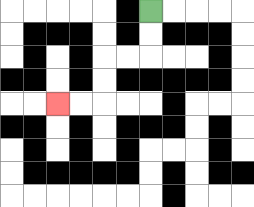{'start': '[6, 0]', 'end': '[2, 4]', 'path_directions': 'D,D,L,L,D,D,L,L', 'path_coordinates': '[[6, 0], [6, 1], [6, 2], [5, 2], [4, 2], [4, 3], [4, 4], [3, 4], [2, 4]]'}